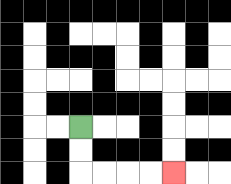{'start': '[3, 5]', 'end': '[7, 7]', 'path_directions': 'D,D,R,R,R,R', 'path_coordinates': '[[3, 5], [3, 6], [3, 7], [4, 7], [5, 7], [6, 7], [7, 7]]'}